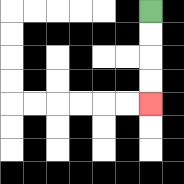{'start': '[6, 0]', 'end': '[6, 4]', 'path_directions': 'D,D,D,D', 'path_coordinates': '[[6, 0], [6, 1], [6, 2], [6, 3], [6, 4]]'}